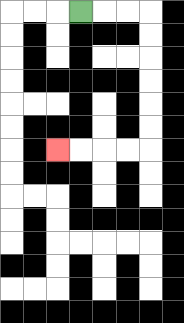{'start': '[3, 0]', 'end': '[2, 6]', 'path_directions': 'R,R,R,D,D,D,D,D,D,L,L,L,L', 'path_coordinates': '[[3, 0], [4, 0], [5, 0], [6, 0], [6, 1], [6, 2], [6, 3], [6, 4], [6, 5], [6, 6], [5, 6], [4, 6], [3, 6], [2, 6]]'}